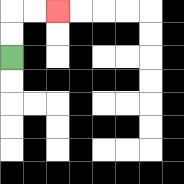{'start': '[0, 2]', 'end': '[2, 0]', 'path_directions': 'U,U,R,R', 'path_coordinates': '[[0, 2], [0, 1], [0, 0], [1, 0], [2, 0]]'}